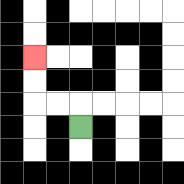{'start': '[3, 5]', 'end': '[1, 2]', 'path_directions': 'U,L,L,U,U', 'path_coordinates': '[[3, 5], [3, 4], [2, 4], [1, 4], [1, 3], [1, 2]]'}